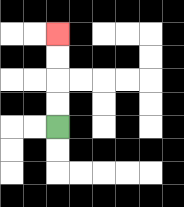{'start': '[2, 5]', 'end': '[2, 1]', 'path_directions': 'U,U,U,U', 'path_coordinates': '[[2, 5], [2, 4], [2, 3], [2, 2], [2, 1]]'}